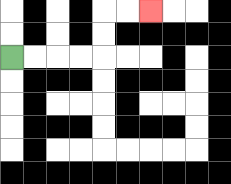{'start': '[0, 2]', 'end': '[6, 0]', 'path_directions': 'R,R,R,R,U,U,R,R', 'path_coordinates': '[[0, 2], [1, 2], [2, 2], [3, 2], [4, 2], [4, 1], [4, 0], [5, 0], [6, 0]]'}